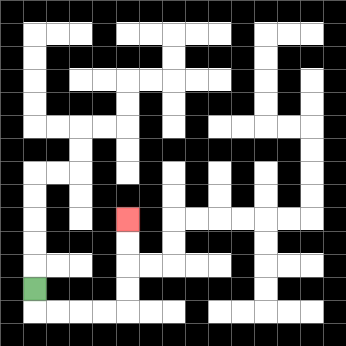{'start': '[1, 12]', 'end': '[5, 9]', 'path_directions': 'D,R,R,R,R,U,U,U,U', 'path_coordinates': '[[1, 12], [1, 13], [2, 13], [3, 13], [4, 13], [5, 13], [5, 12], [5, 11], [5, 10], [5, 9]]'}